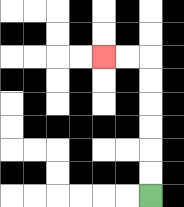{'start': '[6, 8]', 'end': '[4, 2]', 'path_directions': 'U,U,U,U,U,U,L,L', 'path_coordinates': '[[6, 8], [6, 7], [6, 6], [6, 5], [6, 4], [6, 3], [6, 2], [5, 2], [4, 2]]'}